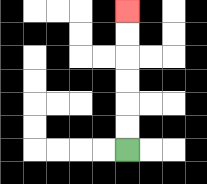{'start': '[5, 6]', 'end': '[5, 0]', 'path_directions': 'U,U,U,U,U,U', 'path_coordinates': '[[5, 6], [5, 5], [5, 4], [5, 3], [5, 2], [5, 1], [5, 0]]'}